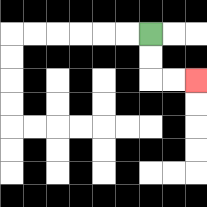{'start': '[6, 1]', 'end': '[8, 3]', 'path_directions': 'D,D,R,R', 'path_coordinates': '[[6, 1], [6, 2], [6, 3], [7, 3], [8, 3]]'}